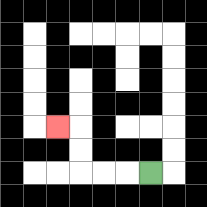{'start': '[6, 7]', 'end': '[2, 5]', 'path_directions': 'L,L,L,U,U,L', 'path_coordinates': '[[6, 7], [5, 7], [4, 7], [3, 7], [3, 6], [3, 5], [2, 5]]'}